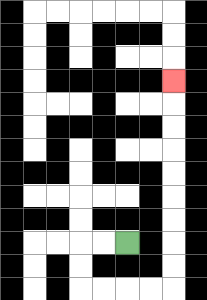{'start': '[5, 10]', 'end': '[7, 3]', 'path_directions': 'L,L,D,D,R,R,R,R,U,U,U,U,U,U,U,U,U', 'path_coordinates': '[[5, 10], [4, 10], [3, 10], [3, 11], [3, 12], [4, 12], [5, 12], [6, 12], [7, 12], [7, 11], [7, 10], [7, 9], [7, 8], [7, 7], [7, 6], [7, 5], [7, 4], [7, 3]]'}